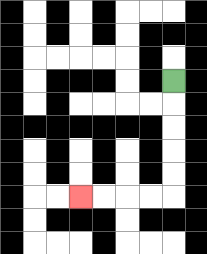{'start': '[7, 3]', 'end': '[3, 8]', 'path_directions': 'D,D,D,D,D,L,L,L,L', 'path_coordinates': '[[7, 3], [7, 4], [7, 5], [7, 6], [7, 7], [7, 8], [6, 8], [5, 8], [4, 8], [3, 8]]'}